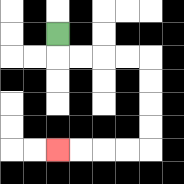{'start': '[2, 1]', 'end': '[2, 6]', 'path_directions': 'D,R,R,R,R,D,D,D,D,L,L,L,L', 'path_coordinates': '[[2, 1], [2, 2], [3, 2], [4, 2], [5, 2], [6, 2], [6, 3], [6, 4], [6, 5], [6, 6], [5, 6], [4, 6], [3, 6], [2, 6]]'}